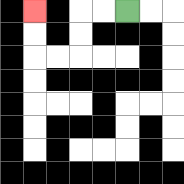{'start': '[5, 0]', 'end': '[1, 0]', 'path_directions': 'L,L,D,D,L,L,U,U', 'path_coordinates': '[[5, 0], [4, 0], [3, 0], [3, 1], [3, 2], [2, 2], [1, 2], [1, 1], [1, 0]]'}